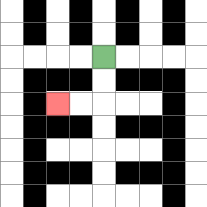{'start': '[4, 2]', 'end': '[2, 4]', 'path_directions': 'D,D,L,L', 'path_coordinates': '[[4, 2], [4, 3], [4, 4], [3, 4], [2, 4]]'}